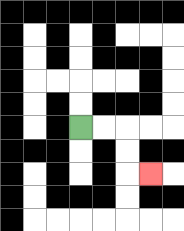{'start': '[3, 5]', 'end': '[6, 7]', 'path_directions': 'R,R,D,D,R', 'path_coordinates': '[[3, 5], [4, 5], [5, 5], [5, 6], [5, 7], [6, 7]]'}